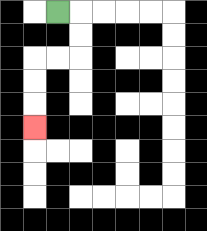{'start': '[2, 0]', 'end': '[1, 5]', 'path_directions': 'R,D,D,L,L,D,D,D', 'path_coordinates': '[[2, 0], [3, 0], [3, 1], [3, 2], [2, 2], [1, 2], [1, 3], [1, 4], [1, 5]]'}